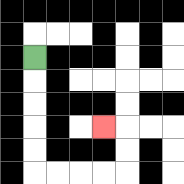{'start': '[1, 2]', 'end': '[4, 5]', 'path_directions': 'D,D,D,D,D,R,R,R,R,U,U,L', 'path_coordinates': '[[1, 2], [1, 3], [1, 4], [1, 5], [1, 6], [1, 7], [2, 7], [3, 7], [4, 7], [5, 7], [5, 6], [5, 5], [4, 5]]'}